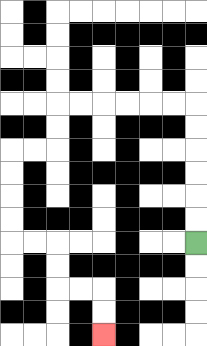{'start': '[8, 10]', 'end': '[4, 14]', 'path_directions': 'U,U,U,U,U,U,L,L,L,L,L,L,D,D,L,L,D,D,D,D,R,R,D,D,R,R,D,D', 'path_coordinates': '[[8, 10], [8, 9], [8, 8], [8, 7], [8, 6], [8, 5], [8, 4], [7, 4], [6, 4], [5, 4], [4, 4], [3, 4], [2, 4], [2, 5], [2, 6], [1, 6], [0, 6], [0, 7], [0, 8], [0, 9], [0, 10], [1, 10], [2, 10], [2, 11], [2, 12], [3, 12], [4, 12], [4, 13], [4, 14]]'}